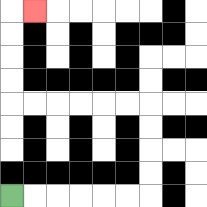{'start': '[0, 8]', 'end': '[1, 0]', 'path_directions': 'R,R,R,R,R,R,U,U,U,U,L,L,L,L,L,L,U,U,U,U,R', 'path_coordinates': '[[0, 8], [1, 8], [2, 8], [3, 8], [4, 8], [5, 8], [6, 8], [6, 7], [6, 6], [6, 5], [6, 4], [5, 4], [4, 4], [3, 4], [2, 4], [1, 4], [0, 4], [0, 3], [0, 2], [0, 1], [0, 0], [1, 0]]'}